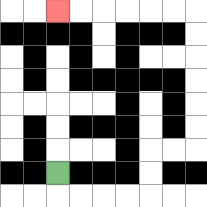{'start': '[2, 7]', 'end': '[2, 0]', 'path_directions': 'D,R,R,R,R,U,U,R,R,U,U,U,U,U,U,L,L,L,L,L,L', 'path_coordinates': '[[2, 7], [2, 8], [3, 8], [4, 8], [5, 8], [6, 8], [6, 7], [6, 6], [7, 6], [8, 6], [8, 5], [8, 4], [8, 3], [8, 2], [8, 1], [8, 0], [7, 0], [6, 0], [5, 0], [4, 0], [3, 0], [2, 0]]'}